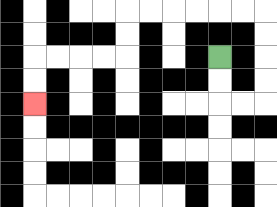{'start': '[9, 2]', 'end': '[1, 4]', 'path_directions': 'D,D,R,R,U,U,U,U,L,L,L,L,L,L,D,D,L,L,L,L,D,D', 'path_coordinates': '[[9, 2], [9, 3], [9, 4], [10, 4], [11, 4], [11, 3], [11, 2], [11, 1], [11, 0], [10, 0], [9, 0], [8, 0], [7, 0], [6, 0], [5, 0], [5, 1], [5, 2], [4, 2], [3, 2], [2, 2], [1, 2], [1, 3], [1, 4]]'}